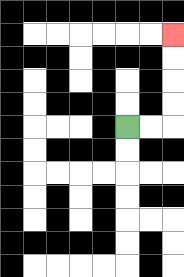{'start': '[5, 5]', 'end': '[7, 1]', 'path_directions': 'R,R,U,U,U,U', 'path_coordinates': '[[5, 5], [6, 5], [7, 5], [7, 4], [7, 3], [7, 2], [7, 1]]'}